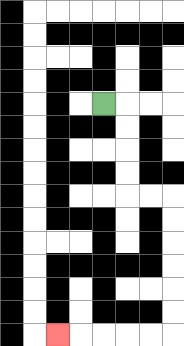{'start': '[4, 4]', 'end': '[2, 14]', 'path_directions': 'R,D,D,D,D,R,R,D,D,D,D,D,D,L,L,L,L,L', 'path_coordinates': '[[4, 4], [5, 4], [5, 5], [5, 6], [5, 7], [5, 8], [6, 8], [7, 8], [7, 9], [7, 10], [7, 11], [7, 12], [7, 13], [7, 14], [6, 14], [5, 14], [4, 14], [3, 14], [2, 14]]'}